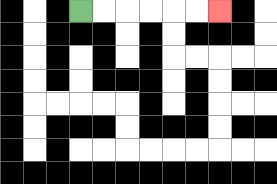{'start': '[3, 0]', 'end': '[9, 0]', 'path_directions': 'R,R,R,R,R,R', 'path_coordinates': '[[3, 0], [4, 0], [5, 0], [6, 0], [7, 0], [8, 0], [9, 0]]'}